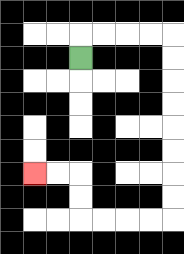{'start': '[3, 2]', 'end': '[1, 7]', 'path_directions': 'U,R,R,R,R,D,D,D,D,D,D,D,D,L,L,L,L,U,U,L,L', 'path_coordinates': '[[3, 2], [3, 1], [4, 1], [5, 1], [6, 1], [7, 1], [7, 2], [7, 3], [7, 4], [7, 5], [7, 6], [7, 7], [7, 8], [7, 9], [6, 9], [5, 9], [4, 9], [3, 9], [3, 8], [3, 7], [2, 7], [1, 7]]'}